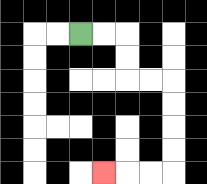{'start': '[3, 1]', 'end': '[4, 7]', 'path_directions': 'R,R,D,D,R,R,D,D,D,D,L,L,L', 'path_coordinates': '[[3, 1], [4, 1], [5, 1], [5, 2], [5, 3], [6, 3], [7, 3], [7, 4], [7, 5], [7, 6], [7, 7], [6, 7], [5, 7], [4, 7]]'}